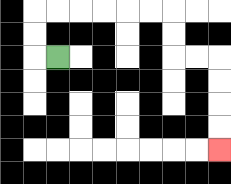{'start': '[2, 2]', 'end': '[9, 6]', 'path_directions': 'L,U,U,R,R,R,R,R,R,D,D,R,R,D,D,D,D', 'path_coordinates': '[[2, 2], [1, 2], [1, 1], [1, 0], [2, 0], [3, 0], [4, 0], [5, 0], [6, 0], [7, 0], [7, 1], [7, 2], [8, 2], [9, 2], [9, 3], [9, 4], [9, 5], [9, 6]]'}